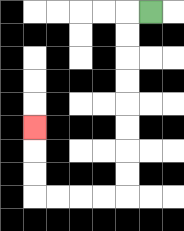{'start': '[6, 0]', 'end': '[1, 5]', 'path_directions': 'L,D,D,D,D,D,D,D,D,L,L,L,L,U,U,U', 'path_coordinates': '[[6, 0], [5, 0], [5, 1], [5, 2], [5, 3], [5, 4], [5, 5], [5, 6], [5, 7], [5, 8], [4, 8], [3, 8], [2, 8], [1, 8], [1, 7], [1, 6], [1, 5]]'}